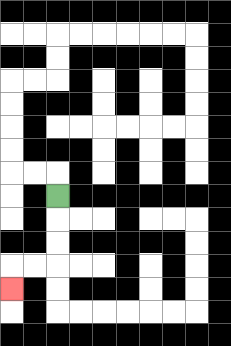{'start': '[2, 8]', 'end': '[0, 12]', 'path_directions': 'D,D,D,L,L,D', 'path_coordinates': '[[2, 8], [2, 9], [2, 10], [2, 11], [1, 11], [0, 11], [0, 12]]'}